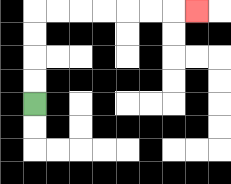{'start': '[1, 4]', 'end': '[8, 0]', 'path_directions': 'U,U,U,U,R,R,R,R,R,R,R', 'path_coordinates': '[[1, 4], [1, 3], [1, 2], [1, 1], [1, 0], [2, 0], [3, 0], [4, 0], [5, 0], [6, 0], [7, 0], [8, 0]]'}